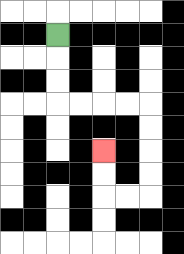{'start': '[2, 1]', 'end': '[4, 6]', 'path_directions': 'D,D,D,R,R,R,R,D,D,D,D,L,L,U,U', 'path_coordinates': '[[2, 1], [2, 2], [2, 3], [2, 4], [3, 4], [4, 4], [5, 4], [6, 4], [6, 5], [6, 6], [6, 7], [6, 8], [5, 8], [4, 8], [4, 7], [4, 6]]'}